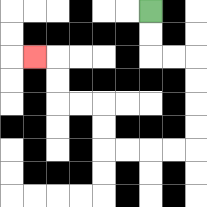{'start': '[6, 0]', 'end': '[1, 2]', 'path_directions': 'D,D,R,R,D,D,D,D,L,L,L,L,U,U,L,L,U,U,L', 'path_coordinates': '[[6, 0], [6, 1], [6, 2], [7, 2], [8, 2], [8, 3], [8, 4], [8, 5], [8, 6], [7, 6], [6, 6], [5, 6], [4, 6], [4, 5], [4, 4], [3, 4], [2, 4], [2, 3], [2, 2], [1, 2]]'}